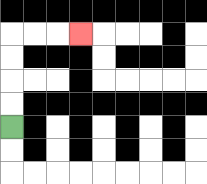{'start': '[0, 5]', 'end': '[3, 1]', 'path_directions': 'U,U,U,U,R,R,R', 'path_coordinates': '[[0, 5], [0, 4], [0, 3], [0, 2], [0, 1], [1, 1], [2, 1], [3, 1]]'}